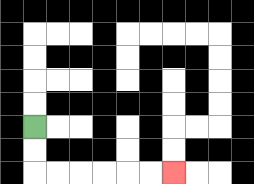{'start': '[1, 5]', 'end': '[7, 7]', 'path_directions': 'D,D,R,R,R,R,R,R', 'path_coordinates': '[[1, 5], [1, 6], [1, 7], [2, 7], [3, 7], [4, 7], [5, 7], [6, 7], [7, 7]]'}